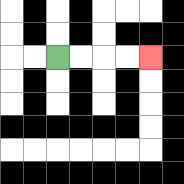{'start': '[2, 2]', 'end': '[6, 2]', 'path_directions': 'R,R,R,R', 'path_coordinates': '[[2, 2], [3, 2], [4, 2], [5, 2], [6, 2]]'}